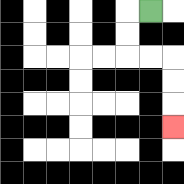{'start': '[6, 0]', 'end': '[7, 5]', 'path_directions': 'L,D,D,R,R,D,D,D', 'path_coordinates': '[[6, 0], [5, 0], [5, 1], [5, 2], [6, 2], [7, 2], [7, 3], [7, 4], [7, 5]]'}